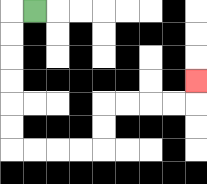{'start': '[1, 0]', 'end': '[8, 3]', 'path_directions': 'L,D,D,D,D,D,D,R,R,R,R,U,U,R,R,R,R,U', 'path_coordinates': '[[1, 0], [0, 0], [0, 1], [0, 2], [0, 3], [0, 4], [0, 5], [0, 6], [1, 6], [2, 6], [3, 6], [4, 6], [4, 5], [4, 4], [5, 4], [6, 4], [7, 4], [8, 4], [8, 3]]'}